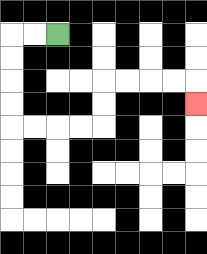{'start': '[2, 1]', 'end': '[8, 4]', 'path_directions': 'L,L,D,D,D,D,R,R,R,R,U,U,R,R,R,R,D', 'path_coordinates': '[[2, 1], [1, 1], [0, 1], [0, 2], [0, 3], [0, 4], [0, 5], [1, 5], [2, 5], [3, 5], [4, 5], [4, 4], [4, 3], [5, 3], [6, 3], [7, 3], [8, 3], [8, 4]]'}